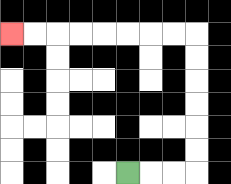{'start': '[5, 7]', 'end': '[0, 1]', 'path_directions': 'R,R,R,U,U,U,U,U,U,L,L,L,L,L,L,L,L', 'path_coordinates': '[[5, 7], [6, 7], [7, 7], [8, 7], [8, 6], [8, 5], [8, 4], [8, 3], [8, 2], [8, 1], [7, 1], [6, 1], [5, 1], [4, 1], [3, 1], [2, 1], [1, 1], [0, 1]]'}